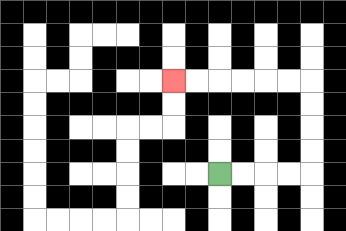{'start': '[9, 7]', 'end': '[7, 3]', 'path_directions': 'R,R,R,R,U,U,U,U,L,L,L,L,L,L', 'path_coordinates': '[[9, 7], [10, 7], [11, 7], [12, 7], [13, 7], [13, 6], [13, 5], [13, 4], [13, 3], [12, 3], [11, 3], [10, 3], [9, 3], [8, 3], [7, 3]]'}